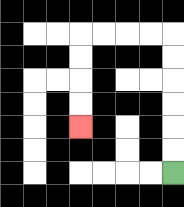{'start': '[7, 7]', 'end': '[3, 5]', 'path_directions': 'U,U,U,U,U,U,L,L,L,L,D,D,D,D', 'path_coordinates': '[[7, 7], [7, 6], [7, 5], [7, 4], [7, 3], [7, 2], [7, 1], [6, 1], [5, 1], [4, 1], [3, 1], [3, 2], [3, 3], [3, 4], [3, 5]]'}